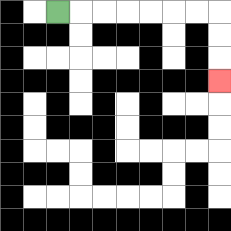{'start': '[2, 0]', 'end': '[9, 3]', 'path_directions': 'R,R,R,R,R,R,R,D,D,D', 'path_coordinates': '[[2, 0], [3, 0], [4, 0], [5, 0], [6, 0], [7, 0], [8, 0], [9, 0], [9, 1], [9, 2], [9, 3]]'}